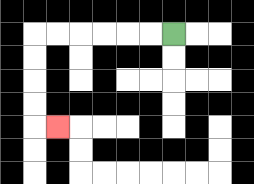{'start': '[7, 1]', 'end': '[2, 5]', 'path_directions': 'L,L,L,L,L,L,D,D,D,D,R', 'path_coordinates': '[[7, 1], [6, 1], [5, 1], [4, 1], [3, 1], [2, 1], [1, 1], [1, 2], [1, 3], [1, 4], [1, 5], [2, 5]]'}